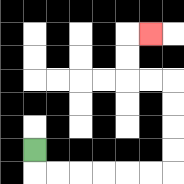{'start': '[1, 6]', 'end': '[6, 1]', 'path_directions': 'D,R,R,R,R,R,R,U,U,U,U,L,L,U,U,R', 'path_coordinates': '[[1, 6], [1, 7], [2, 7], [3, 7], [4, 7], [5, 7], [6, 7], [7, 7], [7, 6], [7, 5], [7, 4], [7, 3], [6, 3], [5, 3], [5, 2], [5, 1], [6, 1]]'}